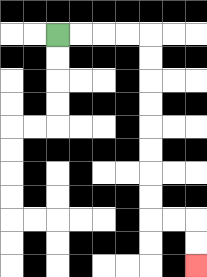{'start': '[2, 1]', 'end': '[8, 11]', 'path_directions': 'R,R,R,R,D,D,D,D,D,D,D,D,R,R,D,D', 'path_coordinates': '[[2, 1], [3, 1], [4, 1], [5, 1], [6, 1], [6, 2], [6, 3], [6, 4], [6, 5], [6, 6], [6, 7], [6, 8], [6, 9], [7, 9], [8, 9], [8, 10], [8, 11]]'}